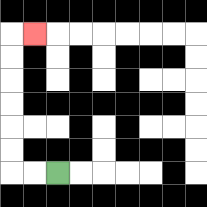{'start': '[2, 7]', 'end': '[1, 1]', 'path_directions': 'L,L,U,U,U,U,U,U,R', 'path_coordinates': '[[2, 7], [1, 7], [0, 7], [0, 6], [0, 5], [0, 4], [0, 3], [0, 2], [0, 1], [1, 1]]'}